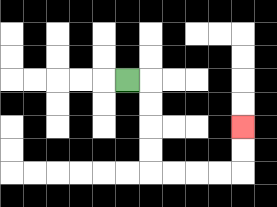{'start': '[5, 3]', 'end': '[10, 5]', 'path_directions': 'R,D,D,D,D,R,R,R,R,U,U', 'path_coordinates': '[[5, 3], [6, 3], [6, 4], [6, 5], [6, 6], [6, 7], [7, 7], [8, 7], [9, 7], [10, 7], [10, 6], [10, 5]]'}